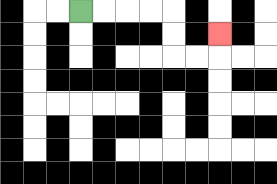{'start': '[3, 0]', 'end': '[9, 1]', 'path_directions': 'R,R,R,R,D,D,R,R,U', 'path_coordinates': '[[3, 0], [4, 0], [5, 0], [6, 0], [7, 0], [7, 1], [7, 2], [8, 2], [9, 2], [9, 1]]'}